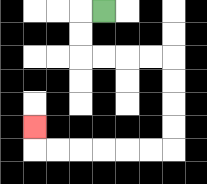{'start': '[4, 0]', 'end': '[1, 5]', 'path_directions': 'L,D,D,R,R,R,R,D,D,D,D,L,L,L,L,L,L,U', 'path_coordinates': '[[4, 0], [3, 0], [3, 1], [3, 2], [4, 2], [5, 2], [6, 2], [7, 2], [7, 3], [7, 4], [7, 5], [7, 6], [6, 6], [5, 6], [4, 6], [3, 6], [2, 6], [1, 6], [1, 5]]'}